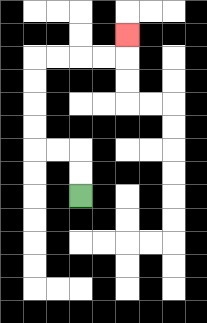{'start': '[3, 8]', 'end': '[5, 1]', 'path_directions': 'U,U,L,L,U,U,U,U,R,R,R,R,U', 'path_coordinates': '[[3, 8], [3, 7], [3, 6], [2, 6], [1, 6], [1, 5], [1, 4], [1, 3], [1, 2], [2, 2], [3, 2], [4, 2], [5, 2], [5, 1]]'}